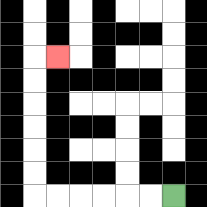{'start': '[7, 8]', 'end': '[2, 2]', 'path_directions': 'L,L,L,L,L,L,U,U,U,U,U,U,R', 'path_coordinates': '[[7, 8], [6, 8], [5, 8], [4, 8], [3, 8], [2, 8], [1, 8], [1, 7], [1, 6], [1, 5], [1, 4], [1, 3], [1, 2], [2, 2]]'}